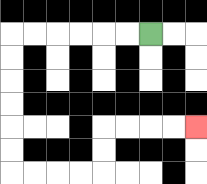{'start': '[6, 1]', 'end': '[8, 5]', 'path_directions': 'L,L,L,L,L,L,D,D,D,D,D,D,R,R,R,R,U,U,R,R,R,R', 'path_coordinates': '[[6, 1], [5, 1], [4, 1], [3, 1], [2, 1], [1, 1], [0, 1], [0, 2], [0, 3], [0, 4], [0, 5], [0, 6], [0, 7], [1, 7], [2, 7], [3, 7], [4, 7], [4, 6], [4, 5], [5, 5], [6, 5], [7, 5], [8, 5]]'}